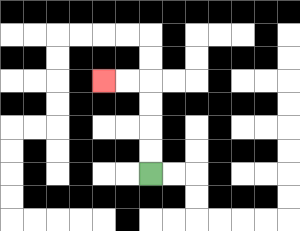{'start': '[6, 7]', 'end': '[4, 3]', 'path_directions': 'U,U,U,U,L,L', 'path_coordinates': '[[6, 7], [6, 6], [6, 5], [6, 4], [6, 3], [5, 3], [4, 3]]'}